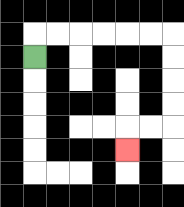{'start': '[1, 2]', 'end': '[5, 6]', 'path_directions': 'U,R,R,R,R,R,R,D,D,D,D,L,L,D', 'path_coordinates': '[[1, 2], [1, 1], [2, 1], [3, 1], [4, 1], [5, 1], [6, 1], [7, 1], [7, 2], [7, 3], [7, 4], [7, 5], [6, 5], [5, 5], [5, 6]]'}